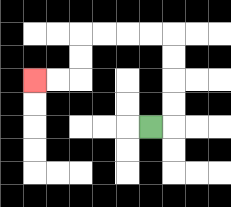{'start': '[6, 5]', 'end': '[1, 3]', 'path_directions': 'R,U,U,U,U,L,L,L,L,D,D,L,L', 'path_coordinates': '[[6, 5], [7, 5], [7, 4], [7, 3], [7, 2], [7, 1], [6, 1], [5, 1], [4, 1], [3, 1], [3, 2], [3, 3], [2, 3], [1, 3]]'}